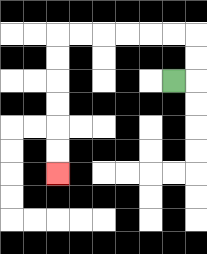{'start': '[7, 3]', 'end': '[2, 7]', 'path_directions': 'R,U,U,L,L,L,L,L,L,D,D,D,D,D,D', 'path_coordinates': '[[7, 3], [8, 3], [8, 2], [8, 1], [7, 1], [6, 1], [5, 1], [4, 1], [3, 1], [2, 1], [2, 2], [2, 3], [2, 4], [2, 5], [2, 6], [2, 7]]'}